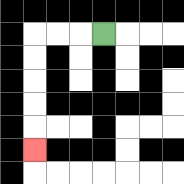{'start': '[4, 1]', 'end': '[1, 6]', 'path_directions': 'L,L,L,D,D,D,D,D', 'path_coordinates': '[[4, 1], [3, 1], [2, 1], [1, 1], [1, 2], [1, 3], [1, 4], [1, 5], [1, 6]]'}